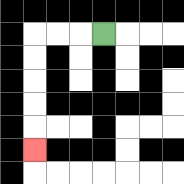{'start': '[4, 1]', 'end': '[1, 6]', 'path_directions': 'L,L,L,D,D,D,D,D', 'path_coordinates': '[[4, 1], [3, 1], [2, 1], [1, 1], [1, 2], [1, 3], [1, 4], [1, 5], [1, 6]]'}